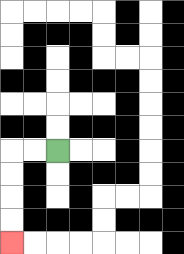{'start': '[2, 6]', 'end': '[0, 10]', 'path_directions': 'L,L,D,D,D,D', 'path_coordinates': '[[2, 6], [1, 6], [0, 6], [0, 7], [0, 8], [0, 9], [0, 10]]'}